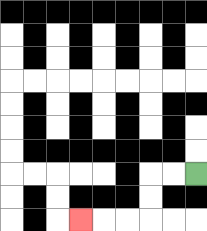{'start': '[8, 7]', 'end': '[3, 9]', 'path_directions': 'L,L,D,D,L,L,L', 'path_coordinates': '[[8, 7], [7, 7], [6, 7], [6, 8], [6, 9], [5, 9], [4, 9], [3, 9]]'}